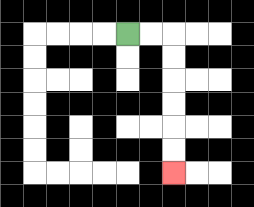{'start': '[5, 1]', 'end': '[7, 7]', 'path_directions': 'R,R,D,D,D,D,D,D', 'path_coordinates': '[[5, 1], [6, 1], [7, 1], [7, 2], [7, 3], [7, 4], [7, 5], [7, 6], [7, 7]]'}